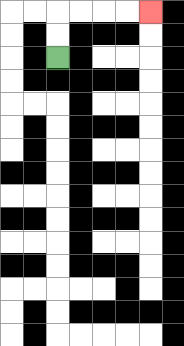{'start': '[2, 2]', 'end': '[6, 0]', 'path_directions': 'U,U,R,R,R,R', 'path_coordinates': '[[2, 2], [2, 1], [2, 0], [3, 0], [4, 0], [5, 0], [6, 0]]'}